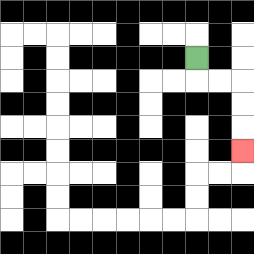{'start': '[8, 2]', 'end': '[10, 6]', 'path_directions': 'D,R,R,D,D,D', 'path_coordinates': '[[8, 2], [8, 3], [9, 3], [10, 3], [10, 4], [10, 5], [10, 6]]'}